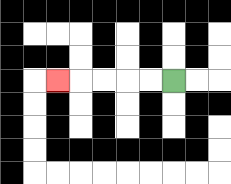{'start': '[7, 3]', 'end': '[2, 3]', 'path_directions': 'L,L,L,L,L', 'path_coordinates': '[[7, 3], [6, 3], [5, 3], [4, 3], [3, 3], [2, 3]]'}